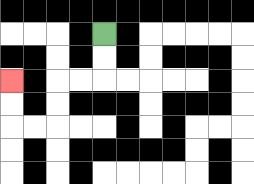{'start': '[4, 1]', 'end': '[0, 3]', 'path_directions': 'D,D,L,L,D,D,L,L,U,U', 'path_coordinates': '[[4, 1], [4, 2], [4, 3], [3, 3], [2, 3], [2, 4], [2, 5], [1, 5], [0, 5], [0, 4], [0, 3]]'}